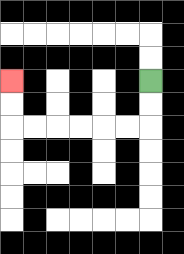{'start': '[6, 3]', 'end': '[0, 3]', 'path_directions': 'D,D,L,L,L,L,L,L,U,U', 'path_coordinates': '[[6, 3], [6, 4], [6, 5], [5, 5], [4, 5], [3, 5], [2, 5], [1, 5], [0, 5], [0, 4], [0, 3]]'}